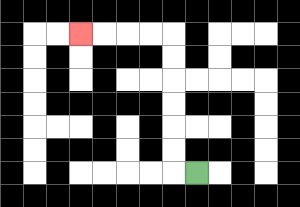{'start': '[8, 7]', 'end': '[3, 1]', 'path_directions': 'L,U,U,U,U,U,U,L,L,L,L', 'path_coordinates': '[[8, 7], [7, 7], [7, 6], [7, 5], [7, 4], [7, 3], [7, 2], [7, 1], [6, 1], [5, 1], [4, 1], [3, 1]]'}